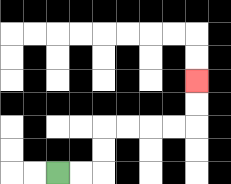{'start': '[2, 7]', 'end': '[8, 3]', 'path_directions': 'R,R,U,U,R,R,R,R,U,U', 'path_coordinates': '[[2, 7], [3, 7], [4, 7], [4, 6], [4, 5], [5, 5], [6, 5], [7, 5], [8, 5], [8, 4], [8, 3]]'}